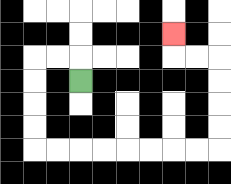{'start': '[3, 3]', 'end': '[7, 1]', 'path_directions': 'U,L,L,D,D,D,D,R,R,R,R,R,R,R,R,U,U,U,U,L,L,U', 'path_coordinates': '[[3, 3], [3, 2], [2, 2], [1, 2], [1, 3], [1, 4], [1, 5], [1, 6], [2, 6], [3, 6], [4, 6], [5, 6], [6, 6], [7, 6], [8, 6], [9, 6], [9, 5], [9, 4], [9, 3], [9, 2], [8, 2], [7, 2], [7, 1]]'}